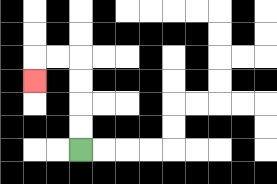{'start': '[3, 6]', 'end': '[1, 3]', 'path_directions': 'U,U,U,U,L,L,D', 'path_coordinates': '[[3, 6], [3, 5], [3, 4], [3, 3], [3, 2], [2, 2], [1, 2], [1, 3]]'}